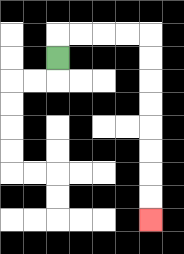{'start': '[2, 2]', 'end': '[6, 9]', 'path_directions': 'U,R,R,R,R,D,D,D,D,D,D,D,D', 'path_coordinates': '[[2, 2], [2, 1], [3, 1], [4, 1], [5, 1], [6, 1], [6, 2], [6, 3], [6, 4], [6, 5], [6, 6], [6, 7], [6, 8], [6, 9]]'}